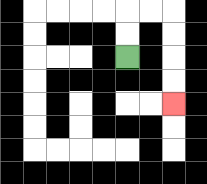{'start': '[5, 2]', 'end': '[7, 4]', 'path_directions': 'U,U,R,R,D,D,D,D', 'path_coordinates': '[[5, 2], [5, 1], [5, 0], [6, 0], [7, 0], [7, 1], [7, 2], [7, 3], [7, 4]]'}